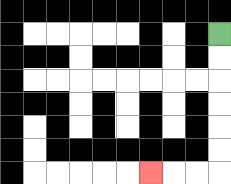{'start': '[9, 1]', 'end': '[6, 7]', 'path_directions': 'D,D,D,D,D,D,L,L,L', 'path_coordinates': '[[9, 1], [9, 2], [9, 3], [9, 4], [9, 5], [9, 6], [9, 7], [8, 7], [7, 7], [6, 7]]'}